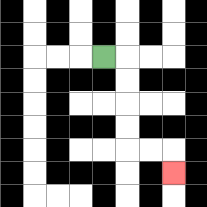{'start': '[4, 2]', 'end': '[7, 7]', 'path_directions': 'R,D,D,D,D,R,R,D', 'path_coordinates': '[[4, 2], [5, 2], [5, 3], [5, 4], [5, 5], [5, 6], [6, 6], [7, 6], [7, 7]]'}